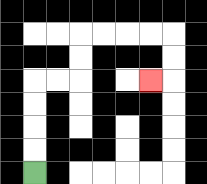{'start': '[1, 7]', 'end': '[6, 3]', 'path_directions': 'U,U,U,U,R,R,U,U,R,R,R,R,D,D,L', 'path_coordinates': '[[1, 7], [1, 6], [1, 5], [1, 4], [1, 3], [2, 3], [3, 3], [3, 2], [3, 1], [4, 1], [5, 1], [6, 1], [7, 1], [7, 2], [7, 3], [6, 3]]'}